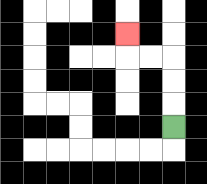{'start': '[7, 5]', 'end': '[5, 1]', 'path_directions': 'U,U,U,L,L,U', 'path_coordinates': '[[7, 5], [7, 4], [7, 3], [7, 2], [6, 2], [5, 2], [5, 1]]'}